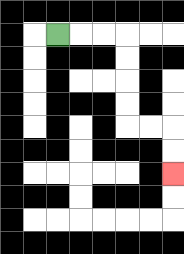{'start': '[2, 1]', 'end': '[7, 7]', 'path_directions': 'R,R,R,D,D,D,D,R,R,D,D', 'path_coordinates': '[[2, 1], [3, 1], [4, 1], [5, 1], [5, 2], [5, 3], [5, 4], [5, 5], [6, 5], [7, 5], [7, 6], [7, 7]]'}